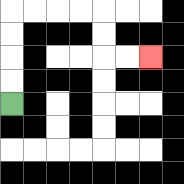{'start': '[0, 4]', 'end': '[6, 2]', 'path_directions': 'U,U,U,U,R,R,R,R,D,D,R,R', 'path_coordinates': '[[0, 4], [0, 3], [0, 2], [0, 1], [0, 0], [1, 0], [2, 0], [3, 0], [4, 0], [4, 1], [4, 2], [5, 2], [6, 2]]'}